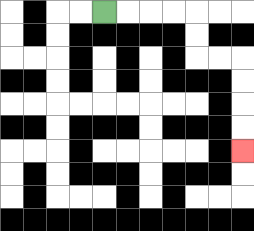{'start': '[4, 0]', 'end': '[10, 6]', 'path_directions': 'R,R,R,R,D,D,R,R,D,D,D,D', 'path_coordinates': '[[4, 0], [5, 0], [6, 0], [7, 0], [8, 0], [8, 1], [8, 2], [9, 2], [10, 2], [10, 3], [10, 4], [10, 5], [10, 6]]'}